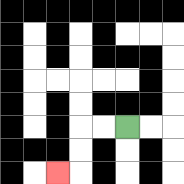{'start': '[5, 5]', 'end': '[2, 7]', 'path_directions': 'L,L,D,D,L', 'path_coordinates': '[[5, 5], [4, 5], [3, 5], [3, 6], [3, 7], [2, 7]]'}